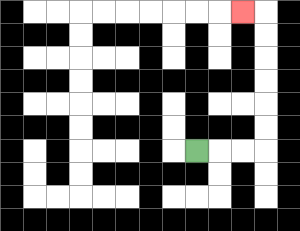{'start': '[8, 6]', 'end': '[10, 0]', 'path_directions': 'R,R,R,U,U,U,U,U,U,L', 'path_coordinates': '[[8, 6], [9, 6], [10, 6], [11, 6], [11, 5], [11, 4], [11, 3], [11, 2], [11, 1], [11, 0], [10, 0]]'}